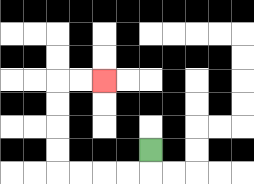{'start': '[6, 6]', 'end': '[4, 3]', 'path_directions': 'D,L,L,L,L,U,U,U,U,R,R', 'path_coordinates': '[[6, 6], [6, 7], [5, 7], [4, 7], [3, 7], [2, 7], [2, 6], [2, 5], [2, 4], [2, 3], [3, 3], [4, 3]]'}